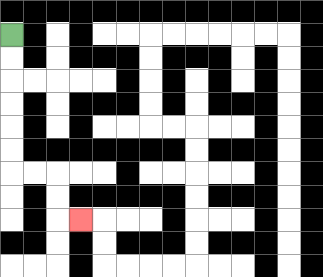{'start': '[0, 1]', 'end': '[3, 9]', 'path_directions': 'D,D,D,D,D,D,R,R,D,D,R', 'path_coordinates': '[[0, 1], [0, 2], [0, 3], [0, 4], [0, 5], [0, 6], [0, 7], [1, 7], [2, 7], [2, 8], [2, 9], [3, 9]]'}